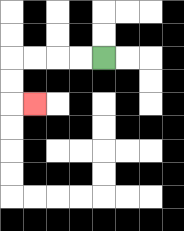{'start': '[4, 2]', 'end': '[1, 4]', 'path_directions': 'L,L,L,L,D,D,R', 'path_coordinates': '[[4, 2], [3, 2], [2, 2], [1, 2], [0, 2], [0, 3], [0, 4], [1, 4]]'}